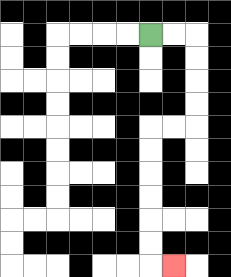{'start': '[6, 1]', 'end': '[7, 11]', 'path_directions': 'R,R,D,D,D,D,L,L,D,D,D,D,D,D,R', 'path_coordinates': '[[6, 1], [7, 1], [8, 1], [8, 2], [8, 3], [8, 4], [8, 5], [7, 5], [6, 5], [6, 6], [6, 7], [6, 8], [6, 9], [6, 10], [6, 11], [7, 11]]'}